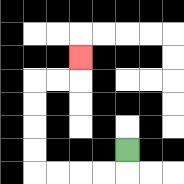{'start': '[5, 6]', 'end': '[3, 2]', 'path_directions': 'D,L,L,L,L,U,U,U,U,R,R,U', 'path_coordinates': '[[5, 6], [5, 7], [4, 7], [3, 7], [2, 7], [1, 7], [1, 6], [1, 5], [1, 4], [1, 3], [2, 3], [3, 3], [3, 2]]'}